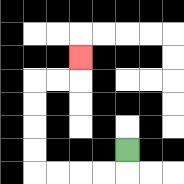{'start': '[5, 6]', 'end': '[3, 2]', 'path_directions': 'D,L,L,L,L,U,U,U,U,R,R,U', 'path_coordinates': '[[5, 6], [5, 7], [4, 7], [3, 7], [2, 7], [1, 7], [1, 6], [1, 5], [1, 4], [1, 3], [2, 3], [3, 3], [3, 2]]'}